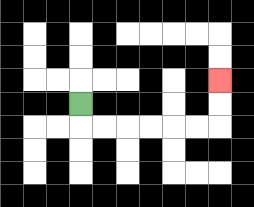{'start': '[3, 4]', 'end': '[9, 3]', 'path_directions': 'D,R,R,R,R,R,R,U,U', 'path_coordinates': '[[3, 4], [3, 5], [4, 5], [5, 5], [6, 5], [7, 5], [8, 5], [9, 5], [9, 4], [9, 3]]'}